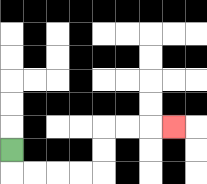{'start': '[0, 6]', 'end': '[7, 5]', 'path_directions': 'D,R,R,R,R,U,U,R,R,R', 'path_coordinates': '[[0, 6], [0, 7], [1, 7], [2, 7], [3, 7], [4, 7], [4, 6], [4, 5], [5, 5], [6, 5], [7, 5]]'}